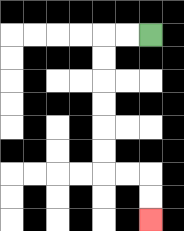{'start': '[6, 1]', 'end': '[6, 9]', 'path_directions': 'L,L,D,D,D,D,D,D,R,R,D,D', 'path_coordinates': '[[6, 1], [5, 1], [4, 1], [4, 2], [4, 3], [4, 4], [4, 5], [4, 6], [4, 7], [5, 7], [6, 7], [6, 8], [6, 9]]'}